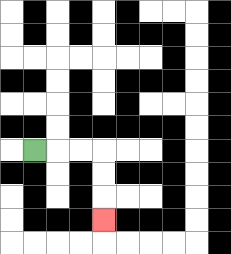{'start': '[1, 6]', 'end': '[4, 9]', 'path_directions': 'R,R,R,D,D,D', 'path_coordinates': '[[1, 6], [2, 6], [3, 6], [4, 6], [4, 7], [4, 8], [4, 9]]'}